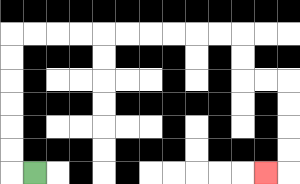{'start': '[1, 7]', 'end': '[11, 7]', 'path_directions': 'L,U,U,U,U,U,U,R,R,R,R,R,R,R,R,R,R,D,D,R,R,D,D,D,D,L', 'path_coordinates': '[[1, 7], [0, 7], [0, 6], [0, 5], [0, 4], [0, 3], [0, 2], [0, 1], [1, 1], [2, 1], [3, 1], [4, 1], [5, 1], [6, 1], [7, 1], [8, 1], [9, 1], [10, 1], [10, 2], [10, 3], [11, 3], [12, 3], [12, 4], [12, 5], [12, 6], [12, 7], [11, 7]]'}